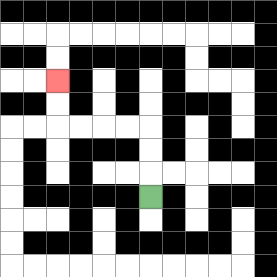{'start': '[6, 8]', 'end': '[2, 3]', 'path_directions': 'U,U,U,L,L,L,L,U,U', 'path_coordinates': '[[6, 8], [6, 7], [6, 6], [6, 5], [5, 5], [4, 5], [3, 5], [2, 5], [2, 4], [2, 3]]'}